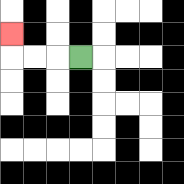{'start': '[3, 2]', 'end': '[0, 1]', 'path_directions': 'L,L,L,U', 'path_coordinates': '[[3, 2], [2, 2], [1, 2], [0, 2], [0, 1]]'}